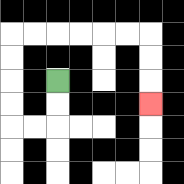{'start': '[2, 3]', 'end': '[6, 4]', 'path_directions': 'D,D,L,L,U,U,U,U,R,R,R,R,R,R,D,D,D', 'path_coordinates': '[[2, 3], [2, 4], [2, 5], [1, 5], [0, 5], [0, 4], [0, 3], [0, 2], [0, 1], [1, 1], [2, 1], [3, 1], [4, 1], [5, 1], [6, 1], [6, 2], [6, 3], [6, 4]]'}